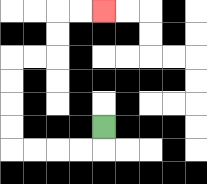{'start': '[4, 5]', 'end': '[4, 0]', 'path_directions': 'D,L,L,L,L,U,U,U,U,R,R,U,U,R,R', 'path_coordinates': '[[4, 5], [4, 6], [3, 6], [2, 6], [1, 6], [0, 6], [0, 5], [0, 4], [0, 3], [0, 2], [1, 2], [2, 2], [2, 1], [2, 0], [3, 0], [4, 0]]'}